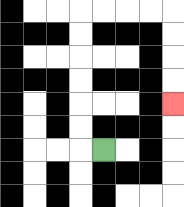{'start': '[4, 6]', 'end': '[7, 4]', 'path_directions': 'L,U,U,U,U,U,U,R,R,R,R,D,D,D,D', 'path_coordinates': '[[4, 6], [3, 6], [3, 5], [3, 4], [3, 3], [3, 2], [3, 1], [3, 0], [4, 0], [5, 0], [6, 0], [7, 0], [7, 1], [7, 2], [7, 3], [7, 4]]'}